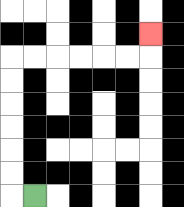{'start': '[1, 8]', 'end': '[6, 1]', 'path_directions': 'L,U,U,U,U,U,U,R,R,R,R,R,R,U', 'path_coordinates': '[[1, 8], [0, 8], [0, 7], [0, 6], [0, 5], [0, 4], [0, 3], [0, 2], [1, 2], [2, 2], [3, 2], [4, 2], [5, 2], [6, 2], [6, 1]]'}